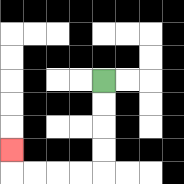{'start': '[4, 3]', 'end': '[0, 6]', 'path_directions': 'D,D,D,D,L,L,L,L,U', 'path_coordinates': '[[4, 3], [4, 4], [4, 5], [4, 6], [4, 7], [3, 7], [2, 7], [1, 7], [0, 7], [0, 6]]'}